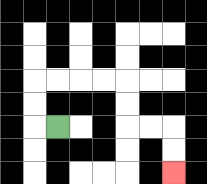{'start': '[2, 5]', 'end': '[7, 7]', 'path_directions': 'L,U,U,R,R,R,R,D,D,R,R,D,D', 'path_coordinates': '[[2, 5], [1, 5], [1, 4], [1, 3], [2, 3], [3, 3], [4, 3], [5, 3], [5, 4], [5, 5], [6, 5], [7, 5], [7, 6], [7, 7]]'}